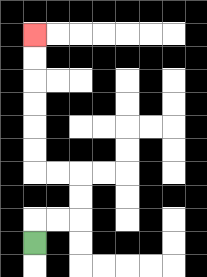{'start': '[1, 10]', 'end': '[1, 1]', 'path_directions': 'U,R,R,U,U,L,L,U,U,U,U,U,U', 'path_coordinates': '[[1, 10], [1, 9], [2, 9], [3, 9], [3, 8], [3, 7], [2, 7], [1, 7], [1, 6], [1, 5], [1, 4], [1, 3], [1, 2], [1, 1]]'}